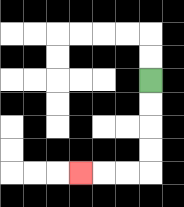{'start': '[6, 3]', 'end': '[3, 7]', 'path_directions': 'D,D,D,D,L,L,L', 'path_coordinates': '[[6, 3], [6, 4], [6, 5], [6, 6], [6, 7], [5, 7], [4, 7], [3, 7]]'}